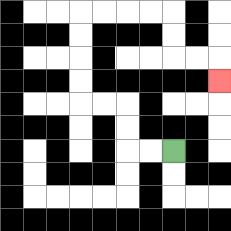{'start': '[7, 6]', 'end': '[9, 3]', 'path_directions': 'L,L,U,U,L,L,U,U,U,U,R,R,R,R,D,D,R,R,D', 'path_coordinates': '[[7, 6], [6, 6], [5, 6], [5, 5], [5, 4], [4, 4], [3, 4], [3, 3], [3, 2], [3, 1], [3, 0], [4, 0], [5, 0], [6, 0], [7, 0], [7, 1], [7, 2], [8, 2], [9, 2], [9, 3]]'}